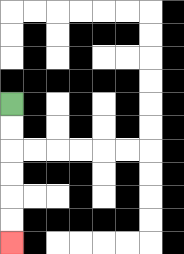{'start': '[0, 4]', 'end': '[0, 10]', 'path_directions': 'D,D,D,D,D,D', 'path_coordinates': '[[0, 4], [0, 5], [0, 6], [0, 7], [0, 8], [0, 9], [0, 10]]'}